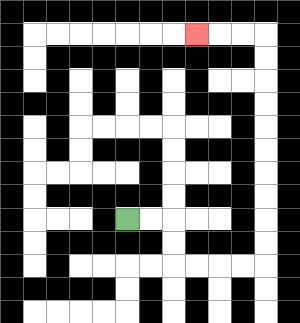{'start': '[5, 9]', 'end': '[8, 1]', 'path_directions': 'R,R,D,D,R,R,R,R,U,U,U,U,U,U,U,U,U,U,L,L,L', 'path_coordinates': '[[5, 9], [6, 9], [7, 9], [7, 10], [7, 11], [8, 11], [9, 11], [10, 11], [11, 11], [11, 10], [11, 9], [11, 8], [11, 7], [11, 6], [11, 5], [11, 4], [11, 3], [11, 2], [11, 1], [10, 1], [9, 1], [8, 1]]'}